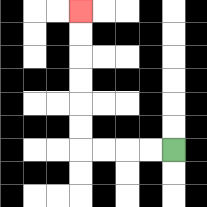{'start': '[7, 6]', 'end': '[3, 0]', 'path_directions': 'L,L,L,L,U,U,U,U,U,U', 'path_coordinates': '[[7, 6], [6, 6], [5, 6], [4, 6], [3, 6], [3, 5], [3, 4], [3, 3], [3, 2], [3, 1], [3, 0]]'}